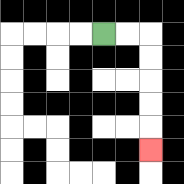{'start': '[4, 1]', 'end': '[6, 6]', 'path_directions': 'R,R,D,D,D,D,D', 'path_coordinates': '[[4, 1], [5, 1], [6, 1], [6, 2], [6, 3], [6, 4], [6, 5], [6, 6]]'}